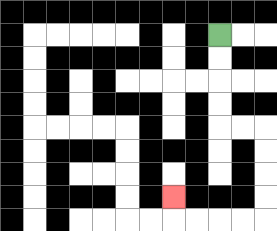{'start': '[9, 1]', 'end': '[7, 8]', 'path_directions': 'D,D,D,D,R,R,D,D,D,D,L,L,L,L,U', 'path_coordinates': '[[9, 1], [9, 2], [9, 3], [9, 4], [9, 5], [10, 5], [11, 5], [11, 6], [11, 7], [11, 8], [11, 9], [10, 9], [9, 9], [8, 9], [7, 9], [7, 8]]'}